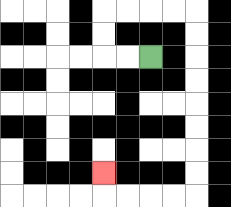{'start': '[6, 2]', 'end': '[4, 7]', 'path_directions': 'L,L,U,U,R,R,R,R,D,D,D,D,D,D,D,D,L,L,L,L,U', 'path_coordinates': '[[6, 2], [5, 2], [4, 2], [4, 1], [4, 0], [5, 0], [6, 0], [7, 0], [8, 0], [8, 1], [8, 2], [8, 3], [8, 4], [8, 5], [8, 6], [8, 7], [8, 8], [7, 8], [6, 8], [5, 8], [4, 8], [4, 7]]'}